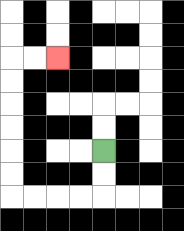{'start': '[4, 6]', 'end': '[2, 2]', 'path_directions': 'D,D,L,L,L,L,U,U,U,U,U,U,R,R', 'path_coordinates': '[[4, 6], [4, 7], [4, 8], [3, 8], [2, 8], [1, 8], [0, 8], [0, 7], [0, 6], [0, 5], [0, 4], [0, 3], [0, 2], [1, 2], [2, 2]]'}